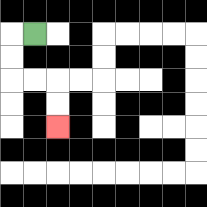{'start': '[1, 1]', 'end': '[2, 5]', 'path_directions': 'L,D,D,R,R,D,D', 'path_coordinates': '[[1, 1], [0, 1], [0, 2], [0, 3], [1, 3], [2, 3], [2, 4], [2, 5]]'}